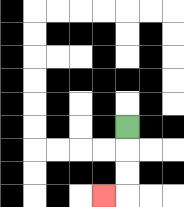{'start': '[5, 5]', 'end': '[4, 8]', 'path_directions': 'D,D,D,L', 'path_coordinates': '[[5, 5], [5, 6], [5, 7], [5, 8], [4, 8]]'}